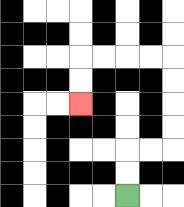{'start': '[5, 8]', 'end': '[3, 4]', 'path_directions': 'U,U,R,R,U,U,U,U,L,L,L,L,D,D', 'path_coordinates': '[[5, 8], [5, 7], [5, 6], [6, 6], [7, 6], [7, 5], [7, 4], [7, 3], [7, 2], [6, 2], [5, 2], [4, 2], [3, 2], [3, 3], [3, 4]]'}